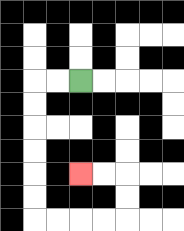{'start': '[3, 3]', 'end': '[3, 7]', 'path_directions': 'L,L,D,D,D,D,D,D,R,R,R,R,U,U,L,L', 'path_coordinates': '[[3, 3], [2, 3], [1, 3], [1, 4], [1, 5], [1, 6], [1, 7], [1, 8], [1, 9], [2, 9], [3, 9], [4, 9], [5, 9], [5, 8], [5, 7], [4, 7], [3, 7]]'}